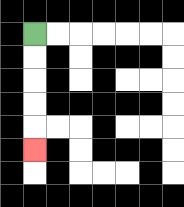{'start': '[1, 1]', 'end': '[1, 6]', 'path_directions': 'D,D,D,D,D', 'path_coordinates': '[[1, 1], [1, 2], [1, 3], [1, 4], [1, 5], [1, 6]]'}